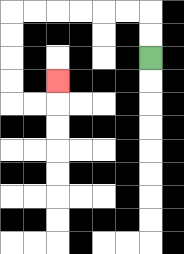{'start': '[6, 2]', 'end': '[2, 3]', 'path_directions': 'U,U,L,L,L,L,L,L,D,D,D,D,R,R,U', 'path_coordinates': '[[6, 2], [6, 1], [6, 0], [5, 0], [4, 0], [3, 0], [2, 0], [1, 0], [0, 0], [0, 1], [0, 2], [0, 3], [0, 4], [1, 4], [2, 4], [2, 3]]'}